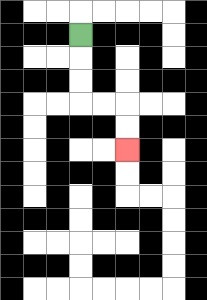{'start': '[3, 1]', 'end': '[5, 6]', 'path_directions': 'D,D,D,R,R,D,D', 'path_coordinates': '[[3, 1], [3, 2], [3, 3], [3, 4], [4, 4], [5, 4], [5, 5], [5, 6]]'}